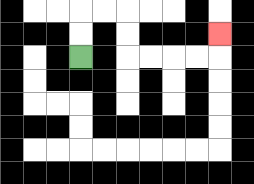{'start': '[3, 2]', 'end': '[9, 1]', 'path_directions': 'U,U,R,R,D,D,R,R,R,R,U', 'path_coordinates': '[[3, 2], [3, 1], [3, 0], [4, 0], [5, 0], [5, 1], [5, 2], [6, 2], [7, 2], [8, 2], [9, 2], [9, 1]]'}